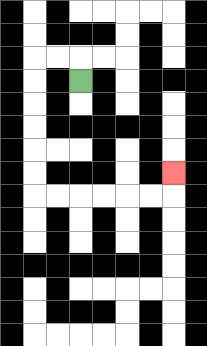{'start': '[3, 3]', 'end': '[7, 7]', 'path_directions': 'U,L,L,D,D,D,D,D,D,R,R,R,R,R,R,U', 'path_coordinates': '[[3, 3], [3, 2], [2, 2], [1, 2], [1, 3], [1, 4], [1, 5], [1, 6], [1, 7], [1, 8], [2, 8], [3, 8], [4, 8], [5, 8], [6, 8], [7, 8], [7, 7]]'}